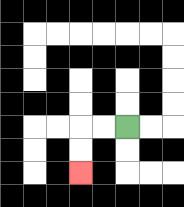{'start': '[5, 5]', 'end': '[3, 7]', 'path_directions': 'L,L,D,D', 'path_coordinates': '[[5, 5], [4, 5], [3, 5], [3, 6], [3, 7]]'}